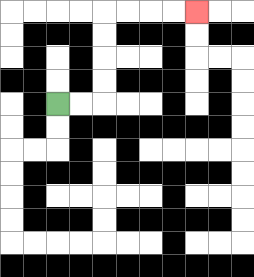{'start': '[2, 4]', 'end': '[8, 0]', 'path_directions': 'R,R,U,U,U,U,R,R,R,R', 'path_coordinates': '[[2, 4], [3, 4], [4, 4], [4, 3], [4, 2], [4, 1], [4, 0], [5, 0], [6, 0], [7, 0], [8, 0]]'}